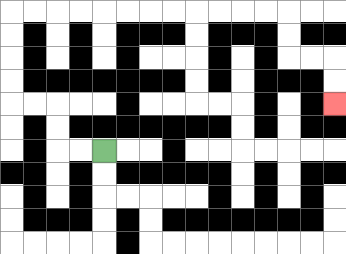{'start': '[4, 6]', 'end': '[14, 4]', 'path_directions': 'L,L,U,U,L,L,U,U,U,U,R,R,R,R,R,R,R,R,R,R,R,R,D,D,R,R,D,D', 'path_coordinates': '[[4, 6], [3, 6], [2, 6], [2, 5], [2, 4], [1, 4], [0, 4], [0, 3], [0, 2], [0, 1], [0, 0], [1, 0], [2, 0], [3, 0], [4, 0], [5, 0], [6, 0], [7, 0], [8, 0], [9, 0], [10, 0], [11, 0], [12, 0], [12, 1], [12, 2], [13, 2], [14, 2], [14, 3], [14, 4]]'}